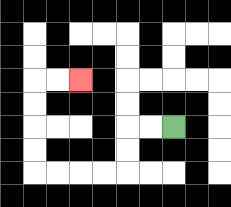{'start': '[7, 5]', 'end': '[3, 3]', 'path_directions': 'L,L,D,D,L,L,L,L,U,U,U,U,R,R', 'path_coordinates': '[[7, 5], [6, 5], [5, 5], [5, 6], [5, 7], [4, 7], [3, 7], [2, 7], [1, 7], [1, 6], [1, 5], [1, 4], [1, 3], [2, 3], [3, 3]]'}